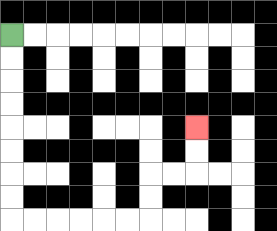{'start': '[0, 1]', 'end': '[8, 5]', 'path_directions': 'D,D,D,D,D,D,D,D,R,R,R,R,R,R,U,U,R,R,U,U', 'path_coordinates': '[[0, 1], [0, 2], [0, 3], [0, 4], [0, 5], [0, 6], [0, 7], [0, 8], [0, 9], [1, 9], [2, 9], [3, 9], [4, 9], [5, 9], [6, 9], [6, 8], [6, 7], [7, 7], [8, 7], [8, 6], [8, 5]]'}